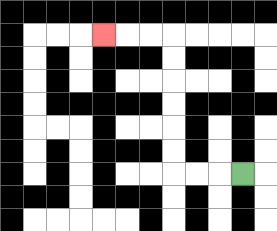{'start': '[10, 7]', 'end': '[4, 1]', 'path_directions': 'L,L,L,U,U,U,U,U,U,L,L,L', 'path_coordinates': '[[10, 7], [9, 7], [8, 7], [7, 7], [7, 6], [7, 5], [7, 4], [7, 3], [7, 2], [7, 1], [6, 1], [5, 1], [4, 1]]'}